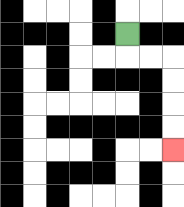{'start': '[5, 1]', 'end': '[7, 6]', 'path_directions': 'D,R,R,D,D,D,D', 'path_coordinates': '[[5, 1], [5, 2], [6, 2], [7, 2], [7, 3], [7, 4], [7, 5], [7, 6]]'}